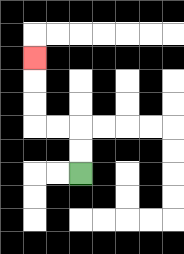{'start': '[3, 7]', 'end': '[1, 2]', 'path_directions': 'U,U,L,L,U,U,U', 'path_coordinates': '[[3, 7], [3, 6], [3, 5], [2, 5], [1, 5], [1, 4], [1, 3], [1, 2]]'}